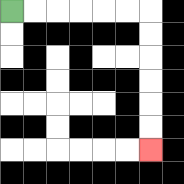{'start': '[0, 0]', 'end': '[6, 6]', 'path_directions': 'R,R,R,R,R,R,D,D,D,D,D,D', 'path_coordinates': '[[0, 0], [1, 0], [2, 0], [3, 0], [4, 0], [5, 0], [6, 0], [6, 1], [6, 2], [6, 3], [6, 4], [6, 5], [6, 6]]'}